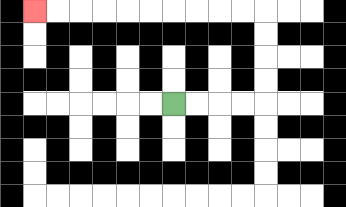{'start': '[7, 4]', 'end': '[1, 0]', 'path_directions': 'R,R,R,R,U,U,U,U,L,L,L,L,L,L,L,L,L,L', 'path_coordinates': '[[7, 4], [8, 4], [9, 4], [10, 4], [11, 4], [11, 3], [11, 2], [11, 1], [11, 0], [10, 0], [9, 0], [8, 0], [7, 0], [6, 0], [5, 0], [4, 0], [3, 0], [2, 0], [1, 0]]'}